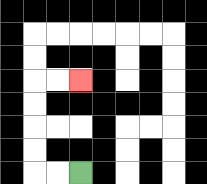{'start': '[3, 7]', 'end': '[3, 3]', 'path_directions': 'L,L,U,U,U,U,R,R', 'path_coordinates': '[[3, 7], [2, 7], [1, 7], [1, 6], [1, 5], [1, 4], [1, 3], [2, 3], [3, 3]]'}